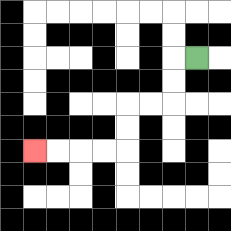{'start': '[8, 2]', 'end': '[1, 6]', 'path_directions': 'L,D,D,L,L,D,D,L,L,L,L', 'path_coordinates': '[[8, 2], [7, 2], [7, 3], [7, 4], [6, 4], [5, 4], [5, 5], [5, 6], [4, 6], [3, 6], [2, 6], [1, 6]]'}